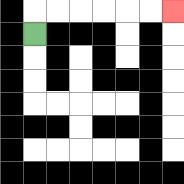{'start': '[1, 1]', 'end': '[7, 0]', 'path_directions': 'U,R,R,R,R,R,R', 'path_coordinates': '[[1, 1], [1, 0], [2, 0], [3, 0], [4, 0], [5, 0], [6, 0], [7, 0]]'}